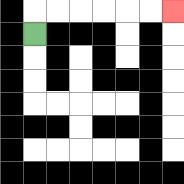{'start': '[1, 1]', 'end': '[7, 0]', 'path_directions': 'U,R,R,R,R,R,R', 'path_coordinates': '[[1, 1], [1, 0], [2, 0], [3, 0], [4, 0], [5, 0], [6, 0], [7, 0]]'}